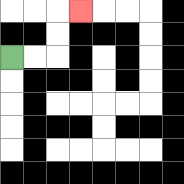{'start': '[0, 2]', 'end': '[3, 0]', 'path_directions': 'R,R,U,U,R', 'path_coordinates': '[[0, 2], [1, 2], [2, 2], [2, 1], [2, 0], [3, 0]]'}